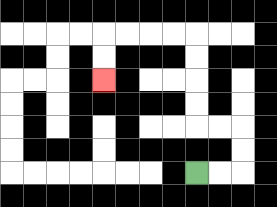{'start': '[8, 7]', 'end': '[4, 3]', 'path_directions': 'R,R,U,U,L,L,U,U,U,U,L,L,L,L,D,D', 'path_coordinates': '[[8, 7], [9, 7], [10, 7], [10, 6], [10, 5], [9, 5], [8, 5], [8, 4], [8, 3], [8, 2], [8, 1], [7, 1], [6, 1], [5, 1], [4, 1], [4, 2], [4, 3]]'}